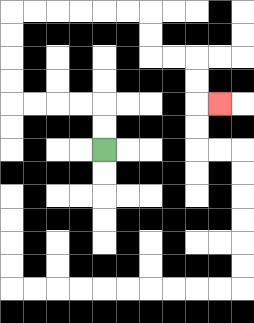{'start': '[4, 6]', 'end': '[9, 4]', 'path_directions': 'U,U,L,L,L,L,U,U,U,U,R,R,R,R,R,R,D,D,R,R,D,D,R', 'path_coordinates': '[[4, 6], [4, 5], [4, 4], [3, 4], [2, 4], [1, 4], [0, 4], [0, 3], [0, 2], [0, 1], [0, 0], [1, 0], [2, 0], [3, 0], [4, 0], [5, 0], [6, 0], [6, 1], [6, 2], [7, 2], [8, 2], [8, 3], [8, 4], [9, 4]]'}